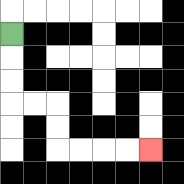{'start': '[0, 1]', 'end': '[6, 6]', 'path_directions': 'D,D,D,R,R,D,D,R,R,R,R', 'path_coordinates': '[[0, 1], [0, 2], [0, 3], [0, 4], [1, 4], [2, 4], [2, 5], [2, 6], [3, 6], [4, 6], [5, 6], [6, 6]]'}